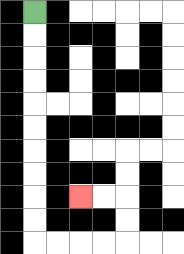{'start': '[1, 0]', 'end': '[3, 8]', 'path_directions': 'D,D,D,D,D,D,D,D,D,D,R,R,R,R,U,U,L,L', 'path_coordinates': '[[1, 0], [1, 1], [1, 2], [1, 3], [1, 4], [1, 5], [1, 6], [1, 7], [1, 8], [1, 9], [1, 10], [2, 10], [3, 10], [4, 10], [5, 10], [5, 9], [5, 8], [4, 8], [3, 8]]'}